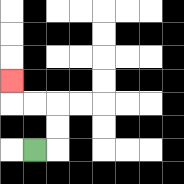{'start': '[1, 6]', 'end': '[0, 3]', 'path_directions': 'R,U,U,L,L,U', 'path_coordinates': '[[1, 6], [2, 6], [2, 5], [2, 4], [1, 4], [0, 4], [0, 3]]'}